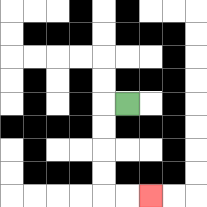{'start': '[5, 4]', 'end': '[6, 8]', 'path_directions': 'L,D,D,D,D,R,R', 'path_coordinates': '[[5, 4], [4, 4], [4, 5], [4, 6], [4, 7], [4, 8], [5, 8], [6, 8]]'}